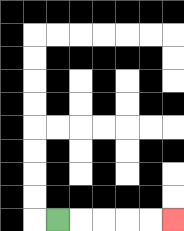{'start': '[2, 9]', 'end': '[7, 9]', 'path_directions': 'R,R,R,R,R', 'path_coordinates': '[[2, 9], [3, 9], [4, 9], [5, 9], [6, 9], [7, 9]]'}